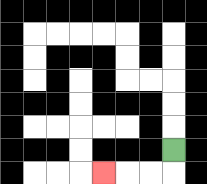{'start': '[7, 6]', 'end': '[4, 7]', 'path_directions': 'D,L,L,L', 'path_coordinates': '[[7, 6], [7, 7], [6, 7], [5, 7], [4, 7]]'}